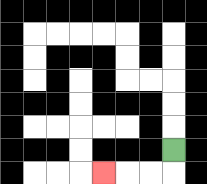{'start': '[7, 6]', 'end': '[4, 7]', 'path_directions': 'D,L,L,L', 'path_coordinates': '[[7, 6], [7, 7], [6, 7], [5, 7], [4, 7]]'}